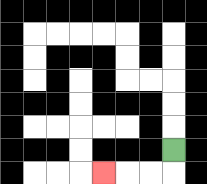{'start': '[7, 6]', 'end': '[4, 7]', 'path_directions': 'D,L,L,L', 'path_coordinates': '[[7, 6], [7, 7], [6, 7], [5, 7], [4, 7]]'}